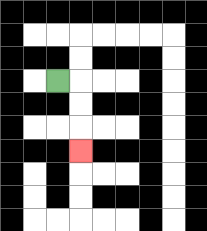{'start': '[2, 3]', 'end': '[3, 6]', 'path_directions': 'R,D,D,D', 'path_coordinates': '[[2, 3], [3, 3], [3, 4], [3, 5], [3, 6]]'}